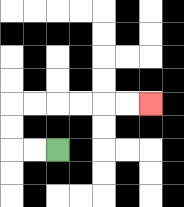{'start': '[2, 6]', 'end': '[6, 4]', 'path_directions': 'L,L,U,U,R,R,R,R,R,R', 'path_coordinates': '[[2, 6], [1, 6], [0, 6], [0, 5], [0, 4], [1, 4], [2, 4], [3, 4], [4, 4], [5, 4], [6, 4]]'}